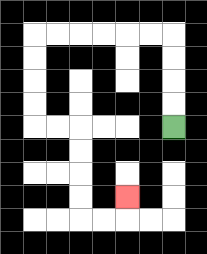{'start': '[7, 5]', 'end': '[5, 8]', 'path_directions': 'U,U,U,U,L,L,L,L,L,L,D,D,D,D,R,R,D,D,D,D,R,R,U', 'path_coordinates': '[[7, 5], [7, 4], [7, 3], [7, 2], [7, 1], [6, 1], [5, 1], [4, 1], [3, 1], [2, 1], [1, 1], [1, 2], [1, 3], [1, 4], [1, 5], [2, 5], [3, 5], [3, 6], [3, 7], [3, 8], [3, 9], [4, 9], [5, 9], [5, 8]]'}